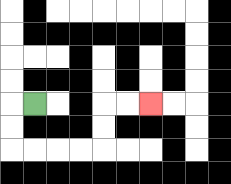{'start': '[1, 4]', 'end': '[6, 4]', 'path_directions': 'L,D,D,R,R,R,R,U,U,R,R', 'path_coordinates': '[[1, 4], [0, 4], [0, 5], [0, 6], [1, 6], [2, 6], [3, 6], [4, 6], [4, 5], [4, 4], [5, 4], [6, 4]]'}